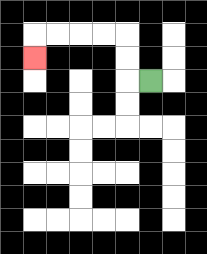{'start': '[6, 3]', 'end': '[1, 2]', 'path_directions': 'L,U,U,L,L,L,L,D', 'path_coordinates': '[[6, 3], [5, 3], [5, 2], [5, 1], [4, 1], [3, 1], [2, 1], [1, 1], [1, 2]]'}